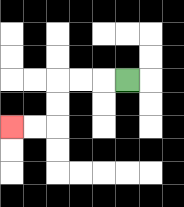{'start': '[5, 3]', 'end': '[0, 5]', 'path_directions': 'L,L,L,D,D,L,L', 'path_coordinates': '[[5, 3], [4, 3], [3, 3], [2, 3], [2, 4], [2, 5], [1, 5], [0, 5]]'}